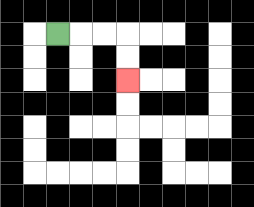{'start': '[2, 1]', 'end': '[5, 3]', 'path_directions': 'R,R,R,D,D', 'path_coordinates': '[[2, 1], [3, 1], [4, 1], [5, 1], [5, 2], [5, 3]]'}